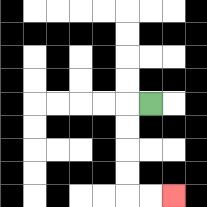{'start': '[6, 4]', 'end': '[7, 8]', 'path_directions': 'L,D,D,D,D,R,R', 'path_coordinates': '[[6, 4], [5, 4], [5, 5], [5, 6], [5, 7], [5, 8], [6, 8], [7, 8]]'}